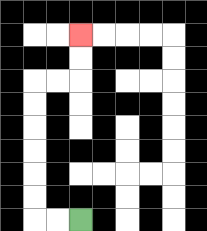{'start': '[3, 9]', 'end': '[3, 1]', 'path_directions': 'L,L,U,U,U,U,U,U,R,R,U,U', 'path_coordinates': '[[3, 9], [2, 9], [1, 9], [1, 8], [1, 7], [1, 6], [1, 5], [1, 4], [1, 3], [2, 3], [3, 3], [3, 2], [3, 1]]'}